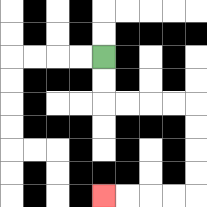{'start': '[4, 2]', 'end': '[4, 8]', 'path_directions': 'D,D,R,R,R,R,D,D,D,D,L,L,L,L', 'path_coordinates': '[[4, 2], [4, 3], [4, 4], [5, 4], [6, 4], [7, 4], [8, 4], [8, 5], [8, 6], [8, 7], [8, 8], [7, 8], [6, 8], [5, 8], [4, 8]]'}